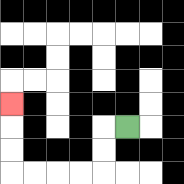{'start': '[5, 5]', 'end': '[0, 4]', 'path_directions': 'L,D,D,L,L,L,L,U,U,U', 'path_coordinates': '[[5, 5], [4, 5], [4, 6], [4, 7], [3, 7], [2, 7], [1, 7], [0, 7], [0, 6], [0, 5], [0, 4]]'}